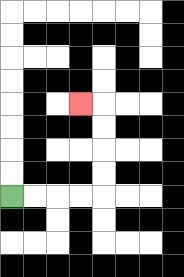{'start': '[0, 8]', 'end': '[3, 4]', 'path_directions': 'R,R,R,R,U,U,U,U,L', 'path_coordinates': '[[0, 8], [1, 8], [2, 8], [3, 8], [4, 8], [4, 7], [4, 6], [4, 5], [4, 4], [3, 4]]'}